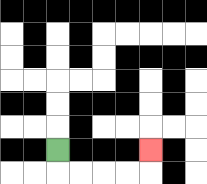{'start': '[2, 6]', 'end': '[6, 6]', 'path_directions': 'D,R,R,R,R,U', 'path_coordinates': '[[2, 6], [2, 7], [3, 7], [4, 7], [5, 7], [6, 7], [6, 6]]'}